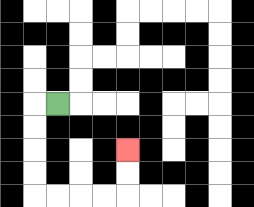{'start': '[2, 4]', 'end': '[5, 6]', 'path_directions': 'L,D,D,D,D,R,R,R,R,U,U', 'path_coordinates': '[[2, 4], [1, 4], [1, 5], [1, 6], [1, 7], [1, 8], [2, 8], [3, 8], [4, 8], [5, 8], [5, 7], [5, 6]]'}